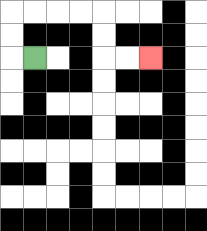{'start': '[1, 2]', 'end': '[6, 2]', 'path_directions': 'L,U,U,R,R,R,R,D,D,R,R', 'path_coordinates': '[[1, 2], [0, 2], [0, 1], [0, 0], [1, 0], [2, 0], [3, 0], [4, 0], [4, 1], [4, 2], [5, 2], [6, 2]]'}